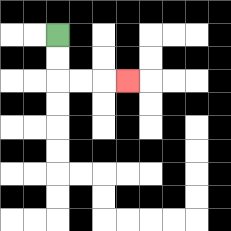{'start': '[2, 1]', 'end': '[5, 3]', 'path_directions': 'D,D,R,R,R', 'path_coordinates': '[[2, 1], [2, 2], [2, 3], [3, 3], [4, 3], [5, 3]]'}